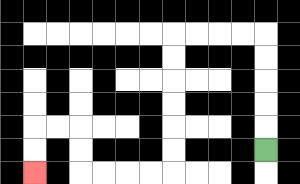{'start': '[11, 6]', 'end': '[1, 7]', 'path_directions': 'U,U,U,U,U,L,L,L,L,D,D,D,D,D,D,L,L,L,L,U,U,L,L,D,D', 'path_coordinates': '[[11, 6], [11, 5], [11, 4], [11, 3], [11, 2], [11, 1], [10, 1], [9, 1], [8, 1], [7, 1], [7, 2], [7, 3], [7, 4], [7, 5], [7, 6], [7, 7], [6, 7], [5, 7], [4, 7], [3, 7], [3, 6], [3, 5], [2, 5], [1, 5], [1, 6], [1, 7]]'}